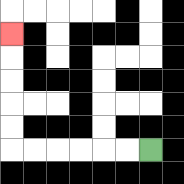{'start': '[6, 6]', 'end': '[0, 1]', 'path_directions': 'L,L,L,L,L,L,U,U,U,U,U', 'path_coordinates': '[[6, 6], [5, 6], [4, 6], [3, 6], [2, 6], [1, 6], [0, 6], [0, 5], [0, 4], [0, 3], [0, 2], [0, 1]]'}